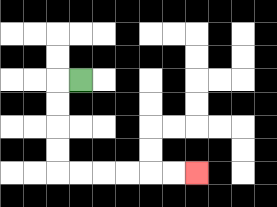{'start': '[3, 3]', 'end': '[8, 7]', 'path_directions': 'L,D,D,D,D,R,R,R,R,R,R', 'path_coordinates': '[[3, 3], [2, 3], [2, 4], [2, 5], [2, 6], [2, 7], [3, 7], [4, 7], [5, 7], [6, 7], [7, 7], [8, 7]]'}